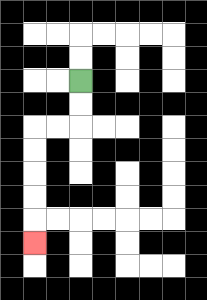{'start': '[3, 3]', 'end': '[1, 10]', 'path_directions': 'D,D,L,L,D,D,D,D,D', 'path_coordinates': '[[3, 3], [3, 4], [3, 5], [2, 5], [1, 5], [1, 6], [1, 7], [1, 8], [1, 9], [1, 10]]'}